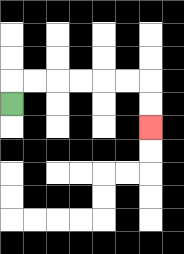{'start': '[0, 4]', 'end': '[6, 5]', 'path_directions': 'U,R,R,R,R,R,R,D,D', 'path_coordinates': '[[0, 4], [0, 3], [1, 3], [2, 3], [3, 3], [4, 3], [5, 3], [6, 3], [6, 4], [6, 5]]'}